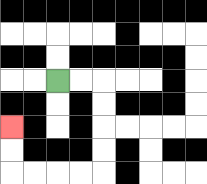{'start': '[2, 3]', 'end': '[0, 5]', 'path_directions': 'R,R,D,D,D,D,L,L,L,L,U,U', 'path_coordinates': '[[2, 3], [3, 3], [4, 3], [4, 4], [4, 5], [4, 6], [4, 7], [3, 7], [2, 7], [1, 7], [0, 7], [0, 6], [0, 5]]'}